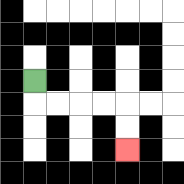{'start': '[1, 3]', 'end': '[5, 6]', 'path_directions': 'D,R,R,R,R,D,D', 'path_coordinates': '[[1, 3], [1, 4], [2, 4], [3, 4], [4, 4], [5, 4], [5, 5], [5, 6]]'}